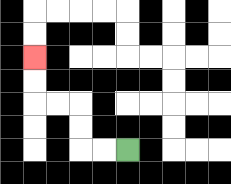{'start': '[5, 6]', 'end': '[1, 2]', 'path_directions': 'L,L,U,U,L,L,U,U', 'path_coordinates': '[[5, 6], [4, 6], [3, 6], [3, 5], [3, 4], [2, 4], [1, 4], [1, 3], [1, 2]]'}